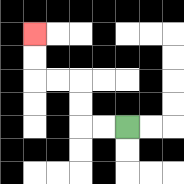{'start': '[5, 5]', 'end': '[1, 1]', 'path_directions': 'L,L,U,U,L,L,U,U', 'path_coordinates': '[[5, 5], [4, 5], [3, 5], [3, 4], [3, 3], [2, 3], [1, 3], [1, 2], [1, 1]]'}